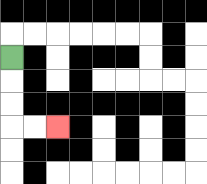{'start': '[0, 2]', 'end': '[2, 5]', 'path_directions': 'D,D,D,R,R', 'path_coordinates': '[[0, 2], [0, 3], [0, 4], [0, 5], [1, 5], [2, 5]]'}